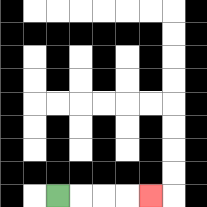{'start': '[2, 8]', 'end': '[6, 8]', 'path_directions': 'R,R,R,R', 'path_coordinates': '[[2, 8], [3, 8], [4, 8], [5, 8], [6, 8]]'}